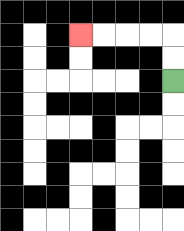{'start': '[7, 3]', 'end': '[3, 1]', 'path_directions': 'U,U,L,L,L,L', 'path_coordinates': '[[7, 3], [7, 2], [7, 1], [6, 1], [5, 1], [4, 1], [3, 1]]'}